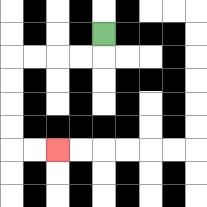{'start': '[4, 1]', 'end': '[2, 6]', 'path_directions': 'D,L,L,L,L,D,D,D,D,R,R', 'path_coordinates': '[[4, 1], [4, 2], [3, 2], [2, 2], [1, 2], [0, 2], [0, 3], [0, 4], [0, 5], [0, 6], [1, 6], [2, 6]]'}